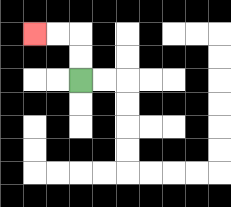{'start': '[3, 3]', 'end': '[1, 1]', 'path_directions': 'U,U,L,L', 'path_coordinates': '[[3, 3], [3, 2], [3, 1], [2, 1], [1, 1]]'}